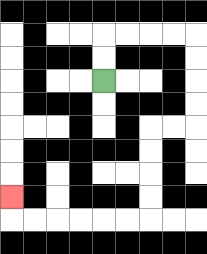{'start': '[4, 3]', 'end': '[0, 8]', 'path_directions': 'U,U,R,R,R,R,D,D,D,D,L,L,D,D,D,D,L,L,L,L,L,L,U', 'path_coordinates': '[[4, 3], [4, 2], [4, 1], [5, 1], [6, 1], [7, 1], [8, 1], [8, 2], [8, 3], [8, 4], [8, 5], [7, 5], [6, 5], [6, 6], [6, 7], [6, 8], [6, 9], [5, 9], [4, 9], [3, 9], [2, 9], [1, 9], [0, 9], [0, 8]]'}